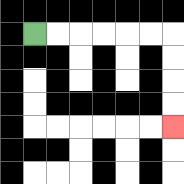{'start': '[1, 1]', 'end': '[7, 5]', 'path_directions': 'R,R,R,R,R,R,D,D,D,D', 'path_coordinates': '[[1, 1], [2, 1], [3, 1], [4, 1], [5, 1], [6, 1], [7, 1], [7, 2], [7, 3], [7, 4], [7, 5]]'}